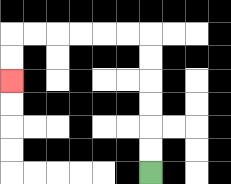{'start': '[6, 7]', 'end': '[0, 3]', 'path_directions': 'U,U,U,U,U,U,L,L,L,L,L,L,D,D', 'path_coordinates': '[[6, 7], [6, 6], [6, 5], [6, 4], [6, 3], [6, 2], [6, 1], [5, 1], [4, 1], [3, 1], [2, 1], [1, 1], [0, 1], [0, 2], [0, 3]]'}